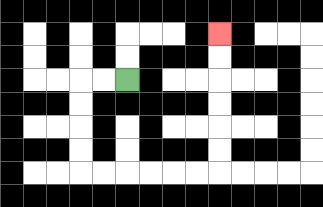{'start': '[5, 3]', 'end': '[9, 1]', 'path_directions': 'L,L,D,D,D,D,R,R,R,R,R,R,U,U,U,U,U,U', 'path_coordinates': '[[5, 3], [4, 3], [3, 3], [3, 4], [3, 5], [3, 6], [3, 7], [4, 7], [5, 7], [6, 7], [7, 7], [8, 7], [9, 7], [9, 6], [9, 5], [9, 4], [9, 3], [9, 2], [9, 1]]'}